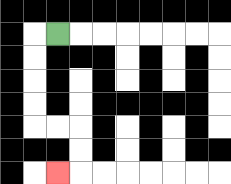{'start': '[2, 1]', 'end': '[2, 7]', 'path_directions': 'L,D,D,D,D,R,R,D,D,L', 'path_coordinates': '[[2, 1], [1, 1], [1, 2], [1, 3], [1, 4], [1, 5], [2, 5], [3, 5], [3, 6], [3, 7], [2, 7]]'}